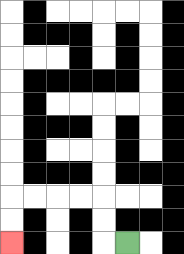{'start': '[5, 10]', 'end': '[0, 10]', 'path_directions': 'L,U,U,L,L,L,L,D,D', 'path_coordinates': '[[5, 10], [4, 10], [4, 9], [4, 8], [3, 8], [2, 8], [1, 8], [0, 8], [0, 9], [0, 10]]'}